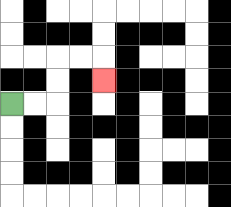{'start': '[0, 4]', 'end': '[4, 3]', 'path_directions': 'R,R,U,U,R,R,D', 'path_coordinates': '[[0, 4], [1, 4], [2, 4], [2, 3], [2, 2], [3, 2], [4, 2], [4, 3]]'}